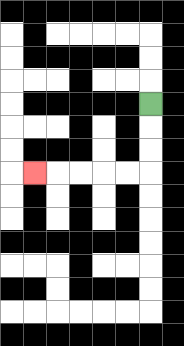{'start': '[6, 4]', 'end': '[1, 7]', 'path_directions': 'D,D,D,L,L,L,L,L', 'path_coordinates': '[[6, 4], [6, 5], [6, 6], [6, 7], [5, 7], [4, 7], [3, 7], [2, 7], [1, 7]]'}